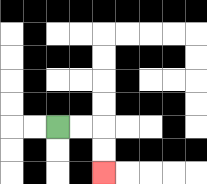{'start': '[2, 5]', 'end': '[4, 7]', 'path_directions': 'R,R,D,D', 'path_coordinates': '[[2, 5], [3, 5], [4, 5], [4, 6], [4, 7]]'}